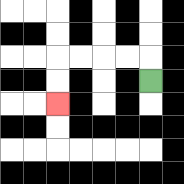{'start': '[6, 3]', 'end': '[2, 4]', 'path_directions': 'U,L,L,L,L,D,D', 'path_coordinates': '[[6, 3], [6, 2], [5, 2], [4, 2], [3, 2], [2, 2], [2, 3], [2, 4]]'}